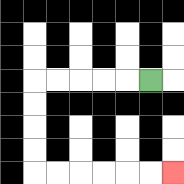{'start': '[6, 3]', 'end': '[7, 7]', 'path_directions': 'L,L,L,L,L,D,D,D,D,R,R,R,R,R,R', 'path_coordinates': '[[6, 3], [5, 3], [4, 3], [3, 3], [2, 3], [1, 3], [1, 4], [1, 5], [1, 6], [1, 7], [2, 7], [3, 7], [4, 7], [5, 7], [6, 7], [7, 7]]'}